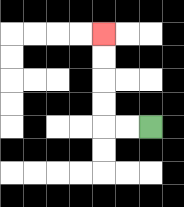{'start': '[6, 5]', 'end': '[4, 1]', 'path_directions': 'L,L,U,U,U,U', 'path_coordinates': '[[6, 5], [5, 5], [4, 5], [4, 4], [4, 3], [4, 2], [4, 1]]'}